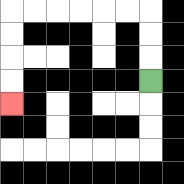{'start': '[6, 3]', 'end': '[0, 4]', 'path_directions': 'U,U,U,L,L,L,L,L,L,D,D,D,D', 'path_coordinates': '[[6, 3], [6, 2], [6, 1], [6, 0], [5, 0], [4, 0], [3, 0], [2, 0], [1, 0], [0, 0], [0, 1], [0, 2], [0, 3], [0, 4]]'}